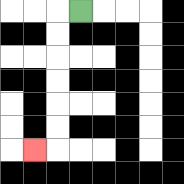{'start': '[3, 0]', 'end': '[1, 6]', 'path_directions': 'L,D,D,D,D,D,D,L', 'path_coordinates': '[[3, 0], [2, 0], [2, 1], [2, 2], [2, 3], [2, 4], [2, 5], [2, 6], [1, 6]]'}